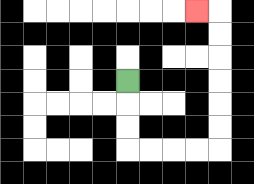{'start': '[5, 3]', 'end': '[8, 0]', 'path_directions': 'D,D,D,R,R,R,R,U,U,U,U,U,U,L', 'path_coordinates': '[[5, 3], [5, 4], [5, 5], [5, 6], [6, 6], [7, 6], [8, 6], [9, 6], [9, 5], [9, 4], [9, 3], [9, 2], [9, 1], [9, 0], [8, 0]]'}